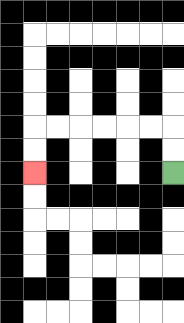{'start': '[7, 7]', 'end': '[1, 7]', 'path_directions': 'U,U,L,L,L,L,L,L,D,D', 'path_coordinates': '[[7, 7], [7, 6], [7, 5], [6, 5], [5, 5], [4, 5], [3, 5], [2, 5], [1, 5], [1, 6], [1, 7]]'}